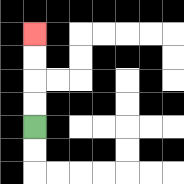{'start': '[1, 5]', 'end': '[1, 1]', 'path_directions': 'U,U,U,U', 'path_coordinates': '[[1, 5], [1, 4], [1, 3], [1, 2], [1, 1]]'}